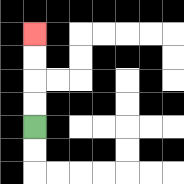{'start': '[1, 5]', 'end': '[1, 1]', 'path_directions': 'U,U,U,U', 'path_coordinates': '[[1, 5], [1, 4], [1, 3], [1, 2], [1, 1]]'}